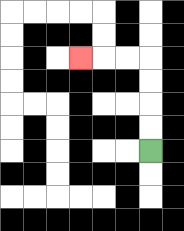{'start': '[6, 6]', 'end': '[3, 2]', 'path_directions': 'U,U,U,U,L,L,L', 'path_coordinates': '[[6, 6], [6, 5], [6, 4], [6, 3], [6, 2], [5, 2], [4, 2], [3, 2]]'}